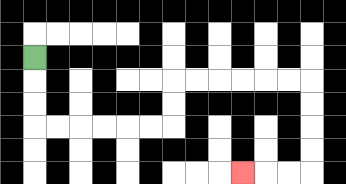{'start': '[1, 2]', 'end': '[10, 7]', 'path_directions': 'D,D,D,R,R,R,R,R,R,U,U,R,R,R,R,R,R,D,D,D,D,L,L,L', 'path_coordinates': '[[1, 2], [1, 3], [1, 4], [1, 5], [2, 5], [3, 5], [4, 5], [5, 5], [6, 5], [7, 5], [7, 4], [7, 3], [8, 3], [9, 3], [10, 3], [11, 3], [12, 3], [13, 3], [13, 4], [13, 5], [13, 6], [13, 7], [12, 7], [11, 7], [10, 7]]'}